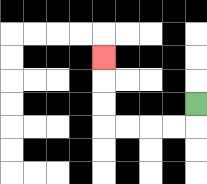{'start': '[8, 4]', 'end': '[4, 2]', 'path_directions': 'D,L,L,L,L,U,U,U', 'path_coordinates': '[[8, 4], [8, 5], [7, 5], [6, 5], [5, 5], [4, 5], [4, 4], [4, 3], [4, 2]]'}